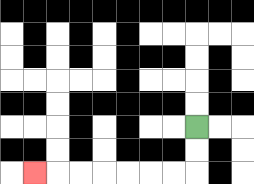{'start': '[8, 5]', 'end': '[1, 7]', 'path_directions': 'D,D,L,L,L,L,L,L,L', 'path_coordinates': '[[8, 5], [8, 6], [8, 7], [7, 7], [6, 7], [5, 7], [4, 7], [3, 7], [2, 7], [1, 7]]'}